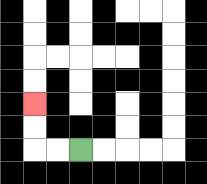{'start': '[3, 6]', 'end': '[1, 4]', 'path_directions': 'L,L,U,U', 'path_coordinates': '[[3, 6], [2, 6], [1, 6], [1, 5], [1, 4]]'}